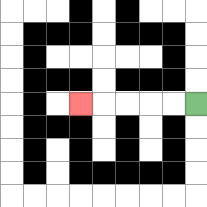{'start': '[8, 4]', 'end': '[3, 4]', 'path_directions': 'L,L,L,L,L', 'path_coordinates': '[[8, 4], [7, 4], [6, 4], [5, 4], [4, 4], [3, 4]]'}